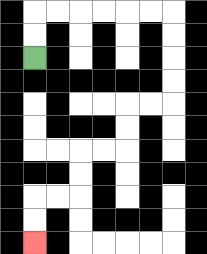{'start': '[1, 2]', 'end': '[1, 10]', 'path_directions': 'U,U,R,R,R,R,R,R,D,D,D,D,L,L,D,D,L,L,D,D,L,L,D,D', 'path_coordinates': '[[1, 2], [1, 1], [1, 0], [2, 0], [3, 0], [4, 0], [5, 0], [6, 0], [7, 0], [7, 1], [7, 2], [7, 3], [7, 4], [6, 4], [5, 4], [5, 5], [5, 6], [4, 6], [3, 6], [3, 7], [3, 8], [2, 8], [1, 8], [1, 9], [1, 10]]'}